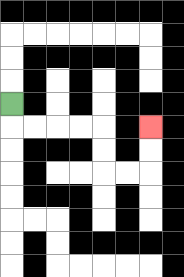{'start': '[0, 4]', 'end': '[6, 5]', 'path_directions': 'D,R,R,R,R,D,D,R,R,U,U', 'path_coordinates': '[[0, 4], [0, 5], [1, 5], [2, 5], [3, 5], [4, 5], [4, 6], [4, 7], [5, 7], [6, 7], [6, 6], [6, 5]]'}